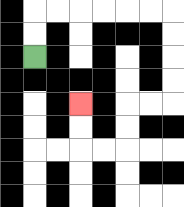{'start': '[1, 2]', 'end': '[3, 4]', 'path_directions': 'U,U,R,R,R,R,R,R,D,D,D,D,L,L,D,D,L,L,U,U', 'path_coordinates': '[[1, 2], [1, 1], [1, 0], [2, 0], [3, 0], [4, 0], [5, 0], [6, 0], [7, 0], [7, 1], [7, 2], [7, 3], [7, 4], [6, 4], [5, 4], [5, 5], [5, 6], [4, 6], [3, 6], [3, 5], [3, 4]]'}